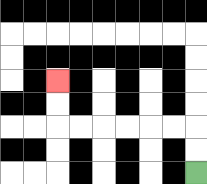{'start': '[8, 7]', 'end': '[2, 3]', 'path_directions': 'U,U,L,L,L,L,L,L,U,U', 'path_coordinates': '[[8, 7], [8, 6], [8, 5], [7, 5], [6, 5], [5, 5], [4, 5], [3, 5], [2, 5], [2, 4], [2, 3]]'}